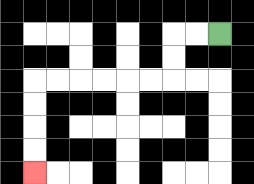{'start': '[9, 1]', 'end': '[1, 7]', 'path_directions': 'L,L,D,D,L,L,L,L,L,L,D,D,D,D', 'path_coordinates': '[[9, 1], [8, 1], [7, 1], [7, 2], [7, 3], [6, 3], [5, 3], [4, 3], [3, 3], [2, 3], [1, 3], [1, 4], [1, 5], [1, 6], [1, 7]]'}